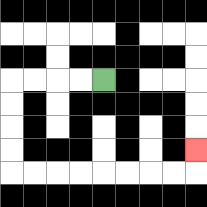{'start': '[4, 3]', 'end': '[8, 6]', 'path_directions': 'L,L,L,L,D,D,D,D,R,R,R,R,R,R,R,R,U', 'path_coordinates': '[[4, 3], [3, 3], [2, 3], [1, 3], [0, 3], [0, 4], [0, 5], [0, 6], [0, 7], [1, 7], [2, 7], [3, 7], [4, 7], [5, 7], [6, 7], [7, 7], [8, 7], [8, 6]]'}